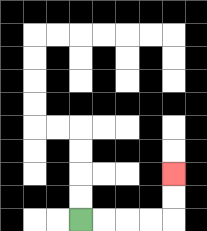{'start': '[3, 9]', 'end': '[7, 7]', 'path_directions': 'R,R,R,R,U,U', 'path_coordinates': '[[3, 9], [4, 9], [5, 9], [6, 9], [7, 9], [7, 8], [7, 7]]'}